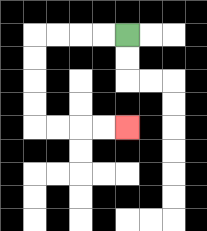{'start': '[5, 1]', 'end': '[5, 5]', 'path_directions': 'L,L,L,L,D,D,D,D,R,R,R,R', 'path_coordinates': '[[5, 1], [4, 1], [3, 1], [2, 1], [1, 1], [1, 2], [1, 3], [1, 4], [1, 5], [2, 5], [3, 5], [4, 5], [5, 5]]'}